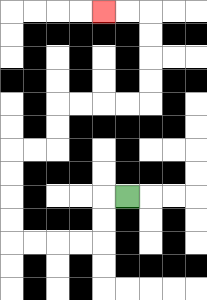{'start': '[5, 8]', 'end': '[4, 0]', 'path_directions': 'L,D,D,L,L,L,L,U,U,U,U,R,R,U,U,R,R,R,R,U,U,U,U,L,L', 'path_coordinates': '[[5, 8], [4, 8], [4, 9], [4, 10], [3, 10], [2, 10], [1, 10], [0, 10], [0, 9], [0, 8], [0, 7], [0, 6], [1, 6], [2, 6], [2, 5], [2, 4], [3, 4], [4, 4], [5, 4], [6, 4], [6, 3], [6, 2], [6, 1], [6, 0], [5, 0], [4, 0]]'}